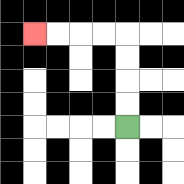{'start': '[5, 5]', 'end': '[1, 1]', 'path_directions': 'U,U,U,U,L,L,L,L', 'path_coordinates': '[[5, 5], [5, 4], [5, 3], [5, 2], [5, 1], [4, 1], [3, 1], [2, 1], [1, 1]]'}